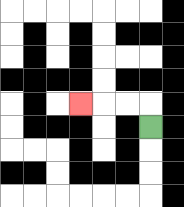{'start': '[6, 5]', 'end': '[3, 4]', 'path_directions': 'U,L,L,L', 'path_coordinates': '[[6, 5], [6, 4], [5, 4], [4, 4], [3, 4]]'}